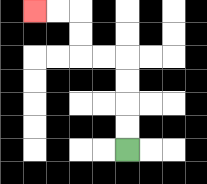{'start': '[5, 6]', 'end': '[1, 0]', 'path_directions': 'U,U,U,U,L,L,U,U,L,L', 'path_coordinates': '[[5, 6], [5, 5], [5, 4], [5, 3], [5, 2], [4, 2], [3, 2], [3, 1], [3, 0], [2, 0], [1, 0]]'}